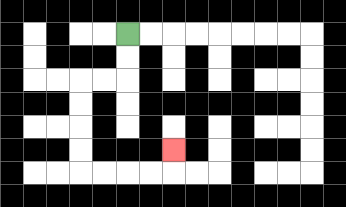{'start': '[5, 1]', 'end': '[7, 6]', 'path_directions': 'D,D,L,L,D,D,D,D,R,R,R,R,U', 'path_coordinates': '[[5, 1], [5, 2], [5, 3], [4, 3], [3, 3], [3, 4], [3, 5], [3, 6], [3, 7], [4, 7], [5, 7], [6, 7], [7, 7], [7, 6]]'}